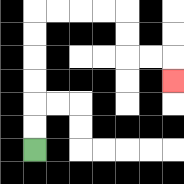{'start': '[1, 6]', 'end': '[7, 3]', 'path_directions': 'U,U,U,U,U,U,R,R,R,R,D,D,R,R,D', 'path_coordinates': '[[1, 6], [1, 5], [1, 4], [1, 3], [1, 2], [1, 1], [1, 0], [2, 0], [3, 0], [4, 0], [5, 0], [5, 1], [5, 2], [6, 2], [7, 2], [7, 3]]'}